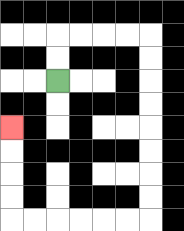{'start': '[2, 3]', 'end': '[0, 5]', 'path_directions': 'U,U,R,R,R,R,D,D,D,D,D,D,D,D,L,L,L,L,L,L,U,U,U,U', 'path_coordinates': '[[2, 3], [2, 2], [2, 1], [3, 1], [4, 1], [5, 1], [6, 1], [6, 2], [6, 3], [6, 4], [6, 5], [6, 6], [6, 7], [6, 8], [6, 9], [5, 9], [4, 9], [3, 9], [2, 9], [1, 9], [0, 9], [0, 8], [0, 7], [0, 6], [0, 5]]'}